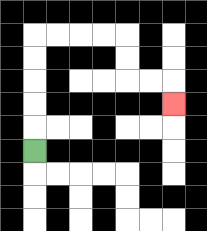{'start': '[1, 6]', 'end': '[7, 4]', 'path_directions': 'U,U,U,U,U,R,R,R,R,D,D,R,R,D', 'path_coordinates': '[[1, 6], [1, 5], [1, 4], [1, 3], [1, 2], [1, 1], [2, 1], [3, 1], [4, 1], [5, 1], [5, 2], [5, 3], [6, 3], [7, 3], [7, 4]]'}